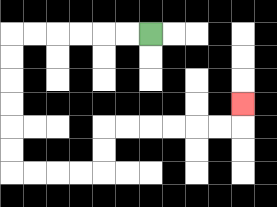{'start': '[6, 1]', 'end': '[10, 4]', 'path_directions': 'L,L,L,L,L,L,D,D,D,D,D,D,R,R,R,R,U,U,R,R,R,R,R,R,U', 'path_coordinates': '[[6, 1], [5, 1], [4, 1], [3, 1], [2, 1], [1, 1], [0, 1], [0, 2], [0, 3], [0, 4], [0, 5], [0, 6], [0, 7], [1, 7], [2, 7], [3, 7], [4, 7], [4, 6], [4, 5], [5, 5], [6, 5], [7, 5], [8, 5], [9, 5], [10, 5], [10, 4]]'}